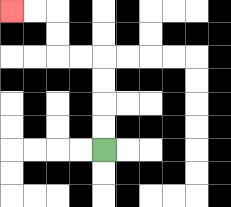{'start': '[4, 6]', 'end': '[0, 0]', 'path_directions': 'U,U,U,U,L,L,U,U,L,L', 'path_coordinates': '[[4, 6], [4, 5], [4, 4], [4, 3], [4, 2], [3, 2], [2, 2], [2, 1], [2, 0], [1, 0], [0, 0]]'}